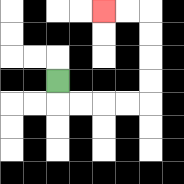{'start': '[2, 3]', 'end': '[4, 0]', 'path_directions': 'D,R,R,R,R,U,U,U,U,L,L', 'path_coordinates': '[[2, 3], [2, 4], [3, 4], [4, 4], [5, 4], [6, 4], [6, 3], [6, 2], [6, 1], [6, 0], [5, 0], [4, 0]]'}